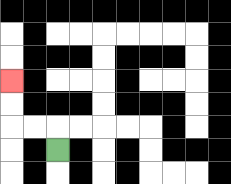{'start': '[2, 6]', 'end': '[0, 3]', 'path_directions': 'U,L,L,U,U', 'path_coordinates': '[[2, 6], [2, 5], [1, 5], [0, 5], [0, 4], [0, 3]]'}